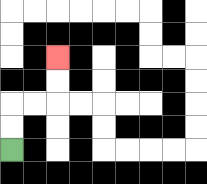{'start': '[0, 6]', 'end': '[2, 2]', 'path_directions': 'U,U,R,R,U,U', 'path_coordinates': '[[0, 6], [0, 5], [0, 4], [1, 4], [2, 4], [2, 3], [2, 2]]'}